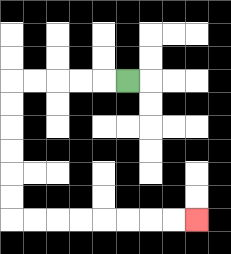{'start': '[5, 3]', 'end': '[8, 9]', 'path_directions': 'L,L,L,L,L,D,D,D,D,D,D,R,R,R,R,R,R,R,R', 'path_coordinates': '[[5, 3], [4, 3], [3, 3], [2, 3], [1, 3], [0, 3], [0, 4], [0, 5], [0, 6], [0, 7], [0, 8], [0, 9], [1, 9], [2, 9], [3, 9], [4, 9], [5, 9], [6, 9], [7, 9], [8, 9]]'}